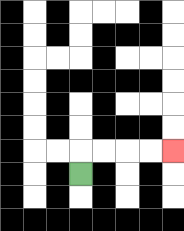{'start': '[3, 7]', 'end': '[7, 6]', 'path_directions': 'U,R,R,R,R', 'path_coordinates': '[[3, 7], [3, 6], [4, 6], [5, 6], [6, 6], [7, 6]]'}